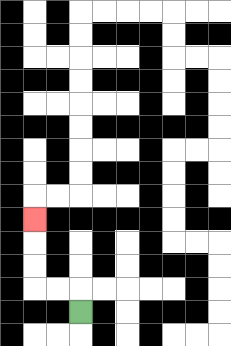{'start': '[3, 13]', 'end': '[1, 9]', 'path_directions': 'U,L,L,U,U,U', 'path_coordinates': '[[3, 13], [3, 12], [2, 12], [1, 12], [1, 11], [1, 10], [1, 9]]'}